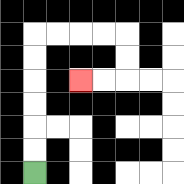{'start': '[1, 7]', 'end': '[3, 3]', 'path_directions': 'U,U,U,U,U,U,R,R,R,R,D,D,L,L', 'path_coordinates': '[[1, 7], [1, 6], [1, 5], [1, 4], [1, 3], [1, 2], [1, 1], [2, 1], [3, 1], [4, 1], [5, 1], [5, 2], [5, 3], [4, 3], [3, 3]]'}